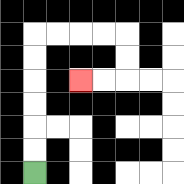{'start': '[1, 7]', 'end': '[3, 3]', 'path_directions': 'U,U,U,U,U,U,R,R,R,R,D,D,L,L', 'path_coordinates': '[[1, 7], [1, 6], [1, 5], [1, 4], [1, 3], [1, 2], [1, 1], [2, 1], [3, 1], [4, 1], [5, 1], [5, 2], [5, 3], [4, 3], [3, 3]]'}